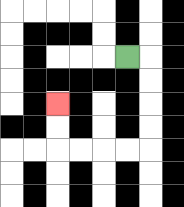{'start': '[5, 2]', 'end': '[2, 4]', 'path_directions': 'R,D,D,D,D,L,L,L,L,U,U', 'path_coordinates': '[[5, 2], [6, 2], [6, 3], [6, 4], [6, 5], [6, 6], [5, 6], [4, 6], [3, 6], [2, 6], [2, 5], [2, 4]]'}